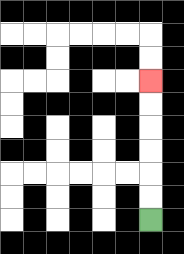{'start': '[6, 9]', 'end': '[6, 3]', 'path_directions': 'U,U,U,U,U,U', 'path_coordinates': '[[6, 9], [6, 8], [6, 7], [6, 6], [6, 5], [6, 4], [6, 3]]'}